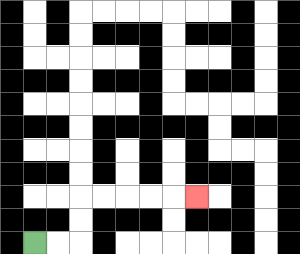{'start': '[1, 10]', 'end': '[8, 8]', 'path_directions': 'R,R,U,U,R,R,R,R,R', 'path_coordinates': '[[1, 10], [2, 10], [3, 10], [3, 9], [3, 8], [4, 8], [5, 8], [6, 8], [7, 8], [8, 8]]'}